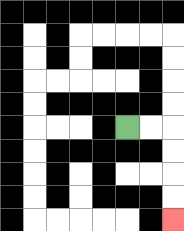{'start': '[5, 5]', 'end': '[7, 9]', 'path_directions': 'R,R,D,D,D,D', 'path_coordinates': '[[5, 5], [6, 5], [7, 5], [7, 6], [7, 7], [7, 8], [7, 9]]'}